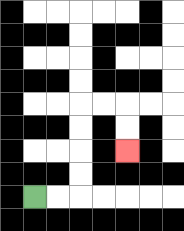{'start': '[1, 8]', 'end': '[5, 6]', 'path_directions': 'R,R,U,U,U,U,R,R,D,D', 'path_coordinates': '[[1, 8], [2, 8], [3, 8], [3, 7], [3, 6], [3, 5], [3, 4], [4, 4], [5, 4], [5, 5], [5, 6]]'}